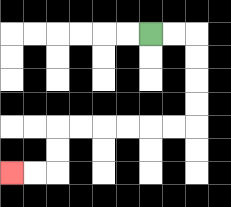{'start': '[6, 1]', 'end': '[0, 7]', 'path_directions': 'R,R,D,D,D,D,L,L,L,L,L,L,D,D,L,L', 'path_coordinates': '[[6, 1], [7, 1], [8, 1], [8, 2], [8, 3], [8, 4], [8, 5], [7, 5], [6, 5], [5, 5], [4, 5], [3, 5], [2, 5], [2, 6], [2, 7], [1, 7], [0, 7]]'}